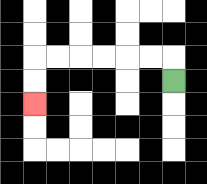{'start': '[7, 3]', 'end': '[1, 4]', 'path_directions': 'U,L,L,L,L,L,L,D,D', 'path_coordinates': '[[7, 3], [7, 2], [6, 2], [5, 2], [4, 2], [3, 2], [2, 2], [1, 2], [1, 3], [1, 4]]'}